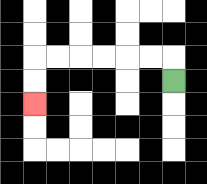{'start': '[7, 3]', 'end': '[1, 4]', 'path_directions': 'U,L,L,L,L,L,L,D,D', 'path_coordinates': '[[7, 3], [7, 2], [6, 2], [5, 2], [4, 2], [3, 2], [2, 2], [1, 2], [1, 3], [1, 4]]'}